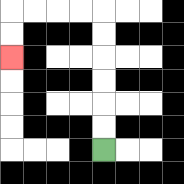{'start': '[4, 6]', 'end': '[0, 2]', 'path_directions': 'U,U,U,U,U,U,L,L,L,L,D,D', 'path_coordinates': '[[4, 6], [4, 5], [4, 4], [4, 3], [4, 2], [4, 1], [4, 0], [3, 0], [2, 0], [1, 0], [0, 0], [0, 1], [0, 2]]'}